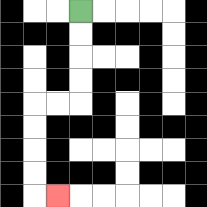{'start': '[3, 0]', 'end': '[2, 8]', 'path_directions': 'D,D,D,D,L,L,D,D,D,D,R', 'path_coordinates': '[[3, 0], [3, 1], [3, 2], [3, 3], [3, 4], [2, 4], [1, 4], [1, 5], [1, 6], [1, 7], [1, 8], [2, 8]]'}